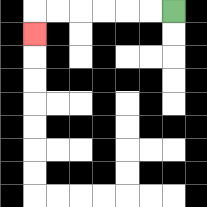{'start': '[7, 0]', 'end': '[1, 1]', 'path_directions': 'L,L,L,L,L,L,D', 'path_coordinates': '[[7, 0], [6, 0], [5, 0], [4, 0], [3, 0], [2, 0], [1, 0], [1, 1]]'}